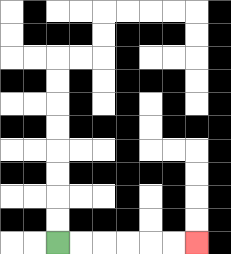{'start': '[2, 10]', 'end': '[8, 10]', 'path_directions': 'R,R,R,R,R,R', 'path_coordinates': '[[2, 10], [3, 10], [4, 10], [5, 10], [6, 10], [7, 10], [8, 10]]'}